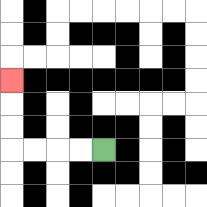{'start': '[4, 6]', 'end': '[0, 3]', 'path_directions': 'L,L,L,L,U,U,U', 'path_coordinates': '[[4, 6], [3, 6], [2, 6], [1, 6], [0, 6], [0, 5], [0, 4], [0, 3]]'}